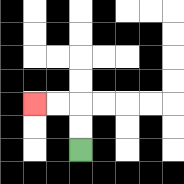{'start': '[3, 6]', 'end': '[1, 4]', 'path_directions': 'U,U,L,L', 'path_coordinates': '[[3, 6], [3, 5], [3, 4], [2, 4], [1, 4]]'}